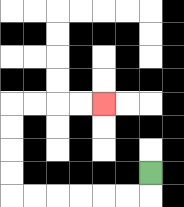{'start': '[6, 7]', 'end': '[4, 4]', 'path_directions': 'D,L,L,L,L,L,L,U,U,U,U,R,R,R,R', 'path_coordinates': '[[6, 7], [6, 8], [5, 8], [4, 8], [3, 8], [2, 8], [1, 8], [0, 8], [0, 7], [0, 6], [0, 5], [0, 4], [1, 4], [2, 4], [3, 4], [4, 4]]'}